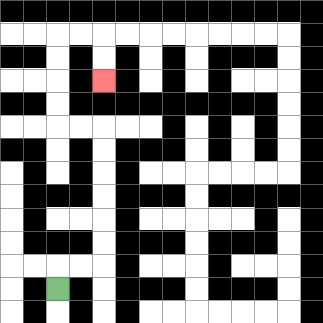{'start': '[2, 12]', 'end': '[4, 3]', 'path_directions': 'U,R,R,U,U,U,U,U,U,L,L,U,U,U,U,R,R,D,D', 'path_coordinates': '[[2, 12], [2, 11], [3, 11], [4, 11], [4, 10], [4, 9], [4, 8], [4, 7], [4, 6], [4, 5], [3, 5], [2, 5], [2, 4], [2, 3], [2, 2], [2, 1], [3, 1], [4, 1], [4, 2], [4, 3]]'}